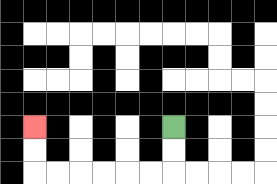{'start': '[7, 5]', 'end': '[1, 5]', 'path_directions': 'D,D,L,L,L,L,L,L,U,U', 'path_coordinates': '[[7, 5], [7, 6], [7, 7], [6, 7], [5, 7], [4, 7], [3, 7], [2, 7], [1, 7], [1, 6], [1, 5]]'}